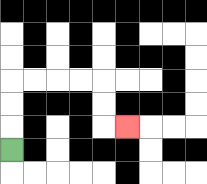{'start': '[0, 6]', 'end': '[5, 5]', 'path_directions': 'U,U,U,R,R,R,R,D,D,R', 'path_coordinates': '[[0, 6], [0, 5], [0, 4], [0, 3], [1, 3], [2, 3], [3, 3], [4, 3], [4, 4], [4, 5], [5, 5]]'}